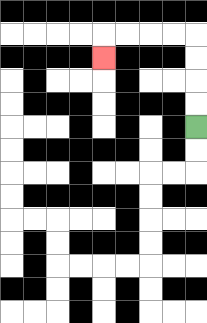{'start': '[8, 5]', 'end': '[4, 2]', 'path_directions': 'U,U,U,U,L,L,L,L,D', 'path_coordinates': '[[8, 5], [8, 4], [8, 3], [8, 2], [8, 1], [7, 1], [6, 1], [5, 1], [4, 1], [4, 2]]'}